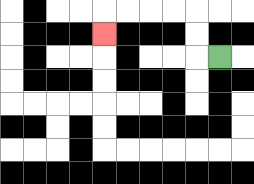{'start': '[9, 2]', 'end': '[4, 1]', 'path_directions': 'L,U,U,L,L,L,L,D', 'path_coordinates': '[[9, 2], [8, 2], [8, 1], [8, 0], [7, 0], [6, 0], [5, 0], [4, 0], [4, 1]]'}